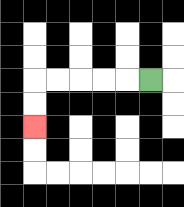{'start': '[6, 3]', 'end': '[1, 5]', 'path_directions': 'L,L,L,L,L,D,D', 'path_coordinates': '[[6, 3], [5, 3], [4, 3], [3, 3], [2, 3], [1, 3], [1, 4], [1, 5]]'}